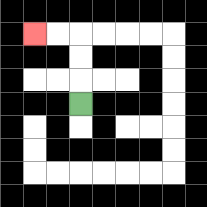{'start': '[3, 4]', 'end': '[1, 1]', 'path_directions': 'U,U,U,L,L', 'path_coordinates': '[[3, 4], [3, 3], [3, 2], [3, 1], [2, 1], [1, 1]]'}